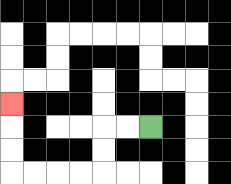{'start': '[6, 5]', 'end': '[0, 4]', 'path_directions': 'L,L,D,D,L,L,L,L,U,U,U', 'path_coordinates': '[[6, 5], [5, 5], [4, 5], [4, 6], [4, 7], [3, 7], [2, 7], [1, 7], [0, 7], [0, 6], [0, 5], [0, 4]]'}